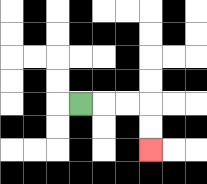{'start': '[3, 4]', 'end': '[6, 6]', 'path_directions': 'R,R,R,D,D', 'path_coordinates': '[[3, 4], [4, 4], [5, 4], [6, 4], [6, 5], [6, 6]]'}